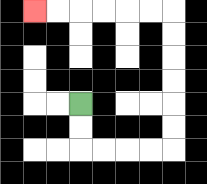{'start': '[3, 4]', 'end': '[1, 0]', 'path_directions': 'D,D,R,R,R,R,U,U,U,U,U,U,L,L,L,L,L,L', 'path_coordinates': '[[3, 4], [3, 5], [3, 6], [4, 6], [5, 6], [6, 6], [7, 6], [7, 5], [7, 4], [7, 3], [7, 2], [7, 1], [7, 0], [6, 0], [5, 0], [4, 0], [3, 0], [2, 0], [1, 0]]'}